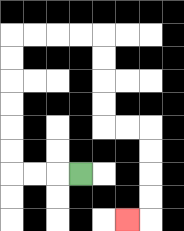{'start': '[3, 7]', 'end': '[5, 9]', 'path_directions': 'L,L,L,U,U,U,U,U,U,R,R,R,R,D,D,D,D,R,R,D,D,D,D,L', 'path_coordinates': '[[3, 7], [2, 7], [1, 7], [0, 7], [0, 6], [0, 5], [0, 4], [0, 3], [0, 2], [0, 1], [1, 1], [2, 1], [3, 1], [4, 1], [4, 2], [4, 3], [4, 4], [4, 5], [5, 5], [6, 5], [6, 6], [6, 7], [6, 8], [6, 9], [5, 9]]'}